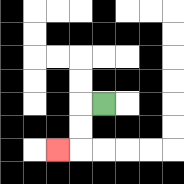{'start': '[4, 4]', 'end': '[2, 6]', 'path_directions': 'L,D,D,L', 'path_coordinates': '[[4, 4], [3, 4], [3, 5], [3, 6], [2, 6]]'}